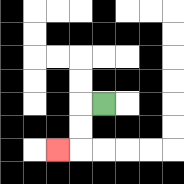{'start': '[4, 4]', 'end': '[2, 6]', 'path_directions': 'L,D,D,L', 'path_coordinates': '[[4, 4], [3, 4], [3, 5], [3, 6], [2, 6]]'}